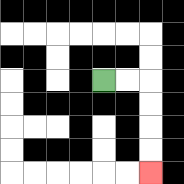{'start': '[4, 3]', 'end': '[6, 7]', 'path_directions': 'R,R,D,D,D,D', 'path_coordinates': '[[4, 3], [5, 3], [6, 3], [6, 4], [6, 5], [6, 6], [6, 7]]'}